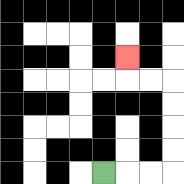{'start': '[4, 7]', 'end': '[5, 2]', 'path_directions': 'R,R,R,U,U,U,U,L,L,U', 'path_coordinates': '[[4, 7], [5, 7], [6, 7], [7, 7], [7, 6], [7, 5], [7, 4], [7, 3], [6, 3], [5, 3], [5, 2]]'}